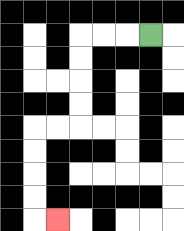{'start': '[6, 1]', 'end': '[2, 9]', 'path_directions': 'L,L,L,D,D,D,D,L,L,D,D,D,D,R', 'path_coordinates': '[[6, 1], [5, 1], [4, 1], [3, 1], [3, 2], [3, 3], [3, 4], [3, 5], [2, 5], [1, 5], [1, 6], [1, 7], [1, 8], [1, 9], [2, 9]]'}